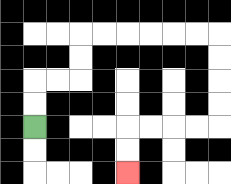{'start': '[1, 5]', 'end': '[5, 7]', 'path_directions': 'U,U,R,R,U,U,R,R,R,R,R,R,D,D,D,D,L,L,L,L,D,D', 'path_coordinates': '[[1, 5], [1, 4], [1, 3], [2, 3], [3, 3], [3, 2], [3, 1], [4, 1], [5, 1], [6, 1], [7, 1], [8, 1], [9, 1], [9, 2], [9, 3], [9, 4], [9, 5], [8, 5], [7, 5], [6, 5], [5, 5], [5, 6], [5, 7]]'}